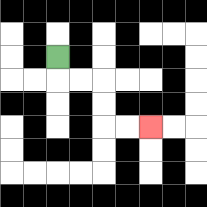{'start': '[2, 2]', 'end': '[6, 5]', 'path_directions': 'D,R,R,D,D,R,R', 'path_coordinates': '[[2, 2], [2, 3], [3, 3], [4, 3], [4, 4], [4, 5], [5, 5], [6, 5]]'}